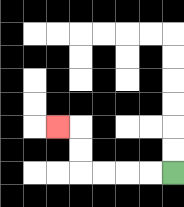{'start': '[7, 7]', 'end': '[2, 5]', 'path_directions': 'L,L,L,L,U,U,L', 'path_coordinates': '[[7, 7], [6, 7], [5, 7], [4, 7], [3, 7], [3, 6], [3, 5], [2, 5]]'}